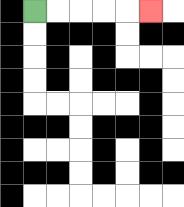{'start': '[1, 0]', 'end': '[6, 0]', 'path_directions': 'R,R,R,R,R', 'path_coordinates': '[[1, 0], [2, 0], [3, 0], [4, 0], [5, 0], [6, 0]]'}